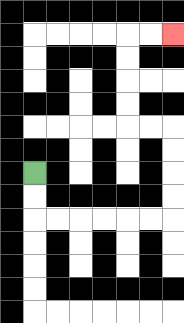{'start': '[1, 7]', 'end': '[7, 1]', 'path_directions': 'D,D,R,R,R,R,R,R,U,U,U,U,L,L,U,U,U,U,R,R', 'path_coordinates': '[[1, 7], [1, 8], [1, 9], [2, 9], [3, 9], [4, 9], [5, 9], [6, 9], [7, 9], [7, 8], [7, 7], [7, 6], [7, 5], [6, 5], [5, 5], [5, 4], [5, 3], [5, 2], [5, 1], [6, 1], [7, 1]]'}